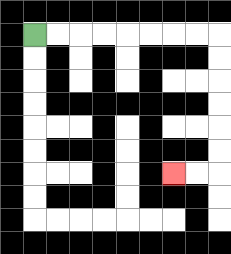{'start': '[1, 1]', 'end': '[7, 7]', 'path_directions': 'R,R,R,R,R,R,R,R,D,D,D,D,D,D,L,L', 'path_coordinates': '[[1, 1], [2, 1], [3, 1], [4, 1], [5, 1], [6, 1], [7, 1], [8, 1], [9, 1], [9, 2], [9, 3], [9, 4], [9, 5], [9, 6], [9, 7], [8, 7], [7, 7]]'}